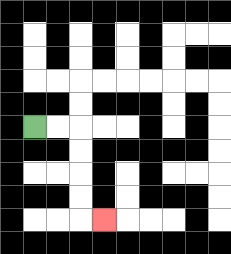{'start': '[1, 5]', 'end': '[4, 9]', 'path_directions': 'R,R,D,D,D,D,R', 'path_coordinates': '[[1, 5], [2, 5], [3, 5], [3, 6], [3, 7], [3, 8], [3, 9], [4, 9]]'}